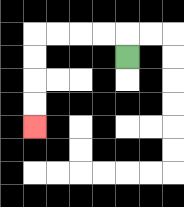{'start': '[5, 2]', 'end': '[1, 5]', 'path_directions': 'U,L,L,L,L,D,D,D,D', 'path_coordinates': '[[5, 2], [5, 1], [4, 1], [3, 1], [2, 1], [1, 1], [1, 2], [1, 3], [1, 4], [1, 5]]'}